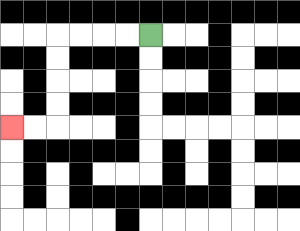{'start': '[6, 1]', 'end': '[0, 5]', 'path_directions': 'L,L,L,L,D,D,D,D,L,L', 'path_coordinates': '[[6, 1], [5, 1], [4, 1], [3, 1], [2, 1], [2, 2], [2, 3], [2, 4], [2, 5], [1, 5], [0, 5]]'}